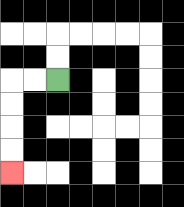{'start': '[2, 3]', 'end': '[0, 7]', 'path_directions': 'L,L,D,D,D,D', 'path_coordinates': '[[2, 3], [1, 3], [0, 3], [0, 4], [0, 5], [0, 6], [0, 7]]'}